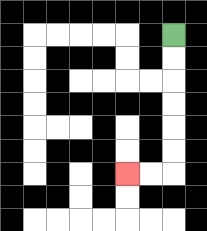{'start': '[7, 1]', 'end': '[5, 7]', 'path_directions': 'D,D,D,D,D,D,L,L', 'path_coordinates': '[[7, 1], [7, 2], [7, 3], [7, 4], [7, 5], [7, 6], [7, 7], [6, 7], [5, 7]]'}